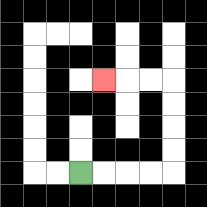{'start': '[3, 7]', 'end': '[4, 3]', 'path_directions': 'R,R,R,R,U,U,U,U,L,L,L', 'path_coordinates': '[[3, 7], [4, 7], [5, 7], [6, 7], [7, 7], [7, 6], [7, 5], [7, 4], [7, 3], [6, 3], [5, 3], [4, 3]]'}